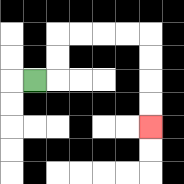{'start': '[1, 3]', 'end': '[6, 5]', 'path_directions': 'R,U,U,R,R,R,R,D,D,D,D', 'path_coordinates': '[[1, 3], [2, 3], [2, 2], [2, 1], [3, 1], [4, 1], [5, 1], [6, 1], [6, 2], [6, 3], [6, 4], [6, 5]]'}